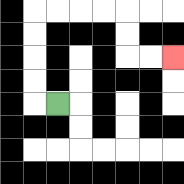{'start': '[2, 4]', 'end': '[7, 2]', 'path_directions': 'L,U,U,U,U,R,R,R,R,D,D,R,R', 'path_coordinates': '[[2, 4], [1, 4], [1, 3], [1, 2], [1, 1], [1, 0], [2, 0], [3, 0], [4, 0], [5, 0], [5, 1], [5, 2], [6, 2], [7, 2]]'}